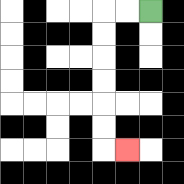{'start': '[6, 0]', 'end': '[5, 6]', 'path_directions': 'L,L,D,D,D,D,D,D,R', 'path_coordinates': '[[6, 0], [5, 0], [4, 0], [4, 1], [4, 2], [4, 3], [4, 4], [4, 5], [4, 6], [5, 6]]'}